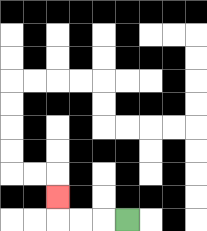{'start': '[5, 9]', 'end': '[2, 8]', 'path_directions': 'L,L,L,U', 'path_coordinates': '[[5, 9], [4, 9], [3, 9], [2, 9], [2, 8]]'}